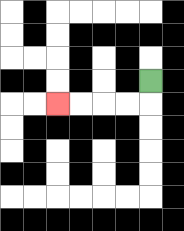{'start': '[6, 3]', 'end': '[2, 4]', 'path_directions': 'D,L,L,L,L', 'path_coordinates': '[[6, 3], [6, 4], [5, 4], [4, 4], [3, 4], [2, 4]]'}